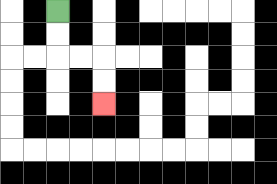{'start': '[2, 0]', 'end': '[4, 4]', 'path_directions': 'D,D,R,R,D,D', 'path_coordinates': '[[2, 0], [2, 1], [2, 2], [3, 2], [4, 2], [4, 3], [4, 4]]'}